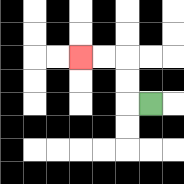{'start': '[6, 4]', 'end': '[3, 2]', 'path_directions': 'L,U,U,L,L', 'path_coordinates': '[[6, 4], [5, 4], [5, 3], [5, 2], [4, 2], [3, 2]]'}